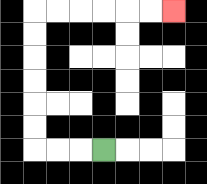{'start': '[4, 6]', 'end': '[7, 0]', 'path_directions': 'L,L,L,U,U,U,U,U,U,R,R,R,R,R,R', 'path_coordinates': '[[4, 6], [3, 6], [2, 6], [1, 6], [1, 5], [1, 4], [1, 3], [1, 2], [1, 1], [1, 0], [2, 0], [3, 0], [4, 0], [5, 0], [6, 0], [7, 0]]'}